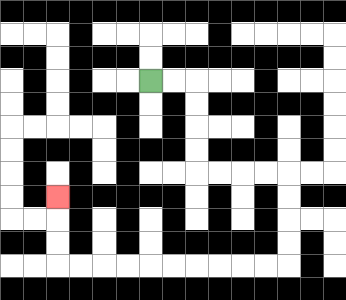{'start': '[6, 3]', 'end': '[2, 8]', 'path_directions': 'R,R,D,D,D,D,R,R,R,R,D,D,D,D,L,L,L,L,L,L,L,L,L,L,U,U,U', 'path_coordinates': '[[6, 3], [7, 3], [8, 3], [8, 4], [8, 5], [8, 6], [8, 7], [9, 7], [10, 7], [11, 7], [12, 7], [12, 8], [12, 9], [12, 10], [12, 11], [11, 11], [10, 11], [9, 11], [8, 11], [7, 11], [6, 11], [5, 11], [4, 11], [3, 11], [2, 11], [2, 10], [2, 9], [2, 8]]'}